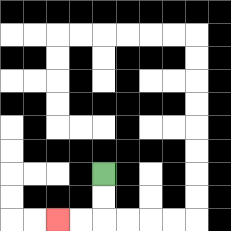{'start': '[4, 7]', 'end': '[2, 9]', 'path_directions': 'D,D,L,L', 'path_coordinates': '[[4, 7], [4, 8], [4, 9], [3, 9], [2, 9]]'}